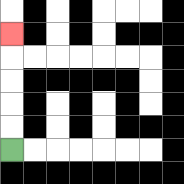{'start': '[0, 6]', 'end': '[0, 1]', 'path_directions': 'U,U,U,U,U', 'path_coordinates': '[[0, 6], [0, 5], [0, 4], [0, 3], [0, 2], [0, 1]]'}